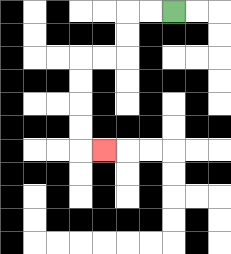{'start': '[7, 0]', 'end': '[4, 6]', 'path_directions': 'L,L,D,D,L,L,D,D,D,D,R', 'path_coordinates': '[[7, 0], [6, 0], [5, 0], [5, 1], [5, 2], [4, 2], [3, 2], [3, 3], [3, 4], [3, 5], [3, 6], [4, 6]]'}